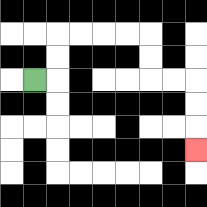{'start': '[1, 3]', 'end': '[8, 6]', 'path_directions': 'R,U,U,R,R,R,R,D,D,R,R,D,D,D', 'path_coordinates': '[[1, 3], [2, 3], [2, 2], [2, 1], [3, 1], [4, 1], [5, 1], [6, 1], [6, 2], [6, 3], [7, 3], [8, 3], [8, 4], [8, 5], [8, 6]]'}